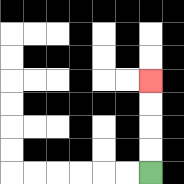{'start': '[6, 7]', 'end': '[6, 3]', 'path_directions': 'U,U,U,U', 'path_coordinates': '[[6, 7], [6, 6], [6, 5], [6, 4], [6, 3]]'}